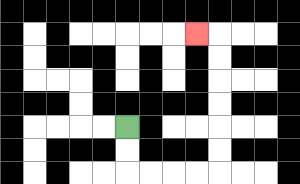{'start': '[5, 5]', 'end': '[8, 1]', 'path_directions': 'D,D,R,R,R,R,U,U,U,U,U,U,L', 'path_coordinates': '[[5, 5], [5, 6], [5, 7], [6, 7], [7, 7], [8, 7], [9, 7], [9, 6], [9, 5], [9, 4], [9, 3], [9, 2], [9, 1], [8, 1]]'}